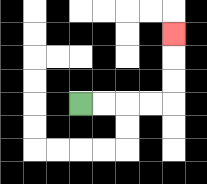{'start': '[3, 4]', 'end': '[7, 1]', 'path_directions': 'R,R,R,R,U,U,U', 'path_coordinates': '[[3, 4], [4, 4], [5, 4], [6, 4], [7, 4], [7, 3], [7, 2], [7, 1]]'}